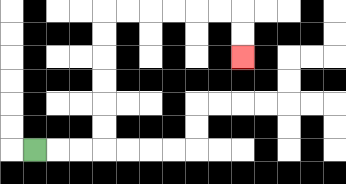{'start': '[1, 6]', 'end': '[10, 2]', 'path_directions': 'R,R,R,U,U,U,U,U,U,R,R,R,R,R,R,D,D', 'path_coordinates': '[[1, 6], [2, 6], [3, 6], [4, 6], [4, 5], [4, 4], [4, 3], [4, 2], [4, 1], [4, 0], [5, 0], [6, 0], [7, 0], [8, 0], [9, 0], [10, 0], [10, 1], [10, 2]]'}